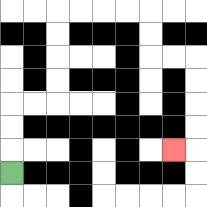{'start': '[0, 7]', 'end': '[7, 6]', 'path_directions': 'U,U,U,R,R,U,U,U,U,R,R,R,R,D,D,R,R,D,D,D,D,L', 'path_coordinates': '[[0, 7], [0, 6], [0, 5], [0, 4], [1, 4], [2, 4], [2, 3], [2, 2], [2, 1], [2, 0], [3, 0], [4, 0], [5, 0], [6, 0], [6, 1], [6, 2], [7, 2], [8, 2], [8, 3], [8, 4], [8, 5], [8, 6], [7, 6]]'}